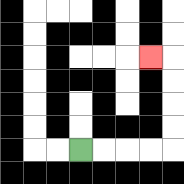{'start': '[3, 6]', 'end': '[6, 2]', 'path_directions': 'R,R,R,R,U,U,U,U,L', 'path_coordinates': '[[3, 6], [4, 6], [5, 6], [6, 6], [7, 6], [7, 5], [7, 4], [7, 3], [7, 2], [6, 2]]'}